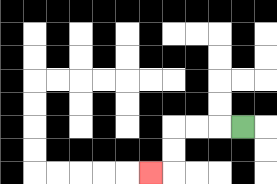{'start': '[10, 5]', 'end': '[6, 7]', 'path_directions': 'L,L,L,D,D,L', 'path_coordinates': '[[10, 5], [9, 5], [8, 5], [7, 5], [7, 6], [7, 7], [6, 7]]'}